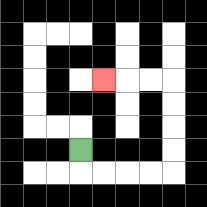{'start': '[3, 6]', 'end': '[4, 3]', 'path_directions': 'D,R,R,R,R,U,U,U,U,L,L,L', 'path_coordinates': '[[3, 6], [3, 7], [4, 7], [5, 7], [6, 7], [7, 7], [7, 6], [7, 5], [7, 4], [7, 3], [6, 3], [5, 3], [4, 3]]'}